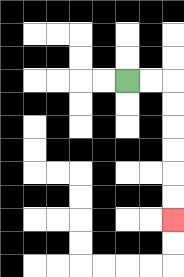{'start': '[5, 3]', 'end': '[7, 9]', 'path_directions': 'R,R,D,D,D,D,D,D', 'path_coordinates': '[[5, 3], [6, 3], [7, 3], [7, 4], [7, 5], [7, 6], [7, 7], [7, 8], [7, 9]]'}